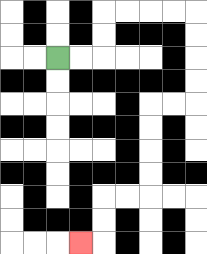{'start': '[2, 2]', 'end': '[3, 10]', 'path_directions': 'R,R,U,U,R,R,R,R,D,D,D,D,L,L,D,D,D,D,L,L,D,D,L', 'path_coordinates': '[[2, 2], [3, 2], [4, 2], [4, 1], [4, 0], [5, 0], [6, 0], [7, 0], [8, 0], [8, 1], [8, 2], [8, 3], [8, 4], [7, 4], [6, 4], [6, 5], [6, 6], [6, 7], [6, 8], [5, 8], [4, 8], [4, 9], [4, 10], [3, 10]]'}